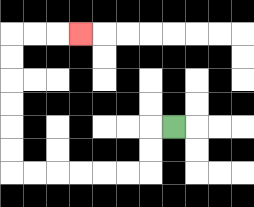{'start': '[7, 5]', 'end': '[3, 1]', 'path_directions': 'L,D,D,L,L,L,L,L,L,U,U,U,U,U,U,R,R,R', 'path_coordinates': '[[7, 5], [6, 5], [6, 6], [6, 7], [5, 7], [4, 7], [3, 7], [2, 7], [1, 7], [0, 7], [0, 6], [0, 5], [0, 4], [0, 3], [0, 2], [0, 1], [1, 1], [2, 1], [3, 1]]'}